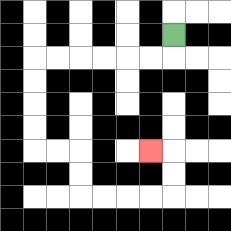{'start': '[7, 1]', 'end': '[6, 6]', 'path_directions': 'D,L,L,L,L,L,L,D,D,D,D,R,R,D,D,R,R,R,R,U,U,L', 'path_coordinates': '[[7, 1], [7, 2], [6, 2], [5, 2], [4, 2], [3, 2], [2, 2], [1, 2], [1, 3], [1, 4], [1, 5], [1, 6], [2, 6], [3, 6], [3, 7], [3, 8], [4, 8], [5, 8], [6, 8], [7, 8], [7, 7], [7, 6], [6, 6]]'}